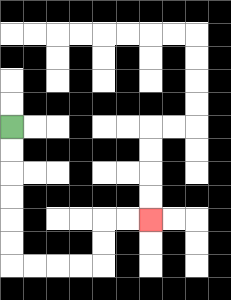{'start': '[0, 5]', 'end': '[6, 9]', 'path_directions': 'D,D,D,D,D,D,R,R,R,R,U,U,R,R', 'path_coordinates': '[[0, 5], [0, 6], [0, 7], [0, 8], [0, 9], [0, 10], [0, 11], [1, 11], [2, 11], [3, 11], [4, 11], [4, 10], [4, 9], [5, 9], [6, 9]]'}